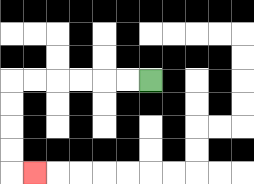{'start': '[6, 3]', 'end': '[1, 7]', 'path_directions': 'L,L,L,L,L,L,D,D,D,D,R', 'path_coordinates': '[[6, 3], [5, 3], [4, 3], [3, 3], [2, 3], [1, 3], [0, 3], [0, 4], [0, 5], [0, 6], [0, 7], [1, 7]]'}